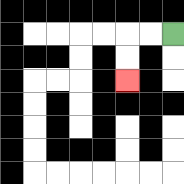{'start': '[7, 1]', 'end': '[5, 3]', 'path_directions': 'L,L,D,D', 'path_coordinates': '[[7, 1], [6, 1], [5, 1], [5, 2], [5, 3]]'}